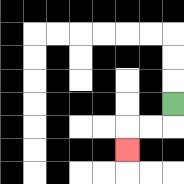{'start': '[7, 4]', 'end': '[5, 6]', 'path_directions': 'D,L,L,D', 'path_coordinates': '[[7, 4], [7, 5], [6, 5], [5, 5], [5, 6]]'}